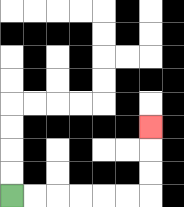{'start': '[0, 8]', 'end': '[6, 5]', 'path_directions': 'R,R,R,R,R,R,U,U,U', 'path_coordinates': '[[0, 8], [1, 8], [2, 8], [3, 8], [4, 8], [5, 8], [6, 8], [6, 7], [6, 6], [6, 5]]'}